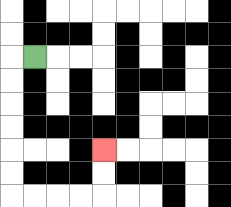{'start': '[1, 2]', 'end': '[4, 6]', 'path_directions': 'L,D,D,D,D,D,D,R,R,R,R,U,U', 'path_coordinates': '[[1, 2], [0, 2], [0, 3], [0, 4], [0, 5], [0, 6], [0, 7], [0, 8], [1, 8], [2, 8], [3, 8], [4, 8], [4, 7], [4, 6]]'}